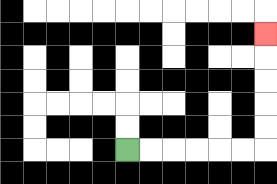{'start': '[5, 6]', 'end': '[11, 1]', 'path_directions': 'R,R,R,R,R,R,U,U,U,U,U', 'path_coordinates': '[[5, 6], [6, 6], [7, 6], [8, 6], [9, 6], [10, 6], [11, 6], [11, 5], [11, 4], [11, 3], [11, 2], [11, 1]]'}